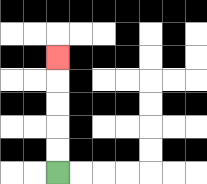{'start': '[2, 7]', 'end': '[2, 2]', 'path_directions': 'U,U,U,U,U', 'path_coordinates': '[[2, 7], [2, 6], [2, 5], [2, 4], [2, 3], [2, 2]]'}